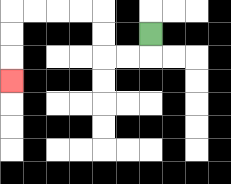{'start': '[6, 1]', 'end': '[0, 3]', 'path_directions': 'D,L,L,U,U,L,L,L,L,D,D,D', 'path_coordinates': '[[6, 1], [6, 2], [5, 2], [4, 2], [4, 1], [4, 0], [3, 0], [2, 0], [1, 0], [0, 0], [0, 1], [0, 2], [0, 3]]'}